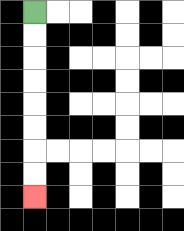{'start': '[1, 0]', 'end': '[1, 8]', 'path_directions': 'D,D,D,D,D,D,D,D', 'path_coordinates': '[[1, 0], [1, 1], [1, 2], [1, 3], [1, 4], [1, 5], [1, 6], [1, 7], [1, 8]]'}